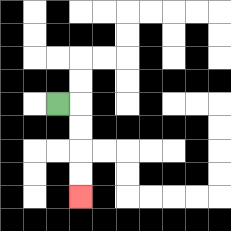{'start': '[2, 4]', 'end': '[3, 8]', 'path_directions': 'R,D,D,D,D', 'path_coordinates': '[[2, 4], [3, 4], [3, 5], [3, 6], [3, 7], [3, 8]]'}